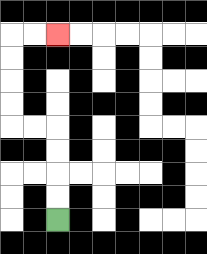{'start': '[2, 9]', 'end': '[2, 1]', 'path_directions': 'U,U,U,U,L,L,U,U,U,U,R,R', 'path_coordinates': '[[2, 9], [2, 8], [2, 7], [2, 6], [2, 5], [1, 5], [0, 5], [0, 4], [0, 3], [0, 2], [0, 1], [1, 1], [2, 1]]'}